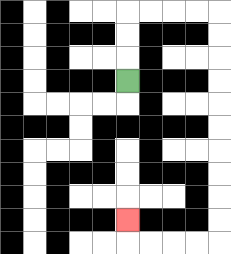{'start': '[5, 3]', 'end': '[5, 9]', 'path_directions': 'U,U,U,R,R,R,R,D,D,D,D,D,D,D,D,D,D,L,L,L,L,U', 'path_coordinates': '[[5, 3], [5, 2], [5, 1], [5, 0], [6, 0], [7, 0], [8, 0], [9, 0], [9, 1], [9, 2], [9, 3], [9, 4], [9, 5], [9, 6], [9, 7], [9, 8], [9, 9], [9, 10], [8, 10], [7, 10], [6, 10], [5, 10], [5, 9]]'}